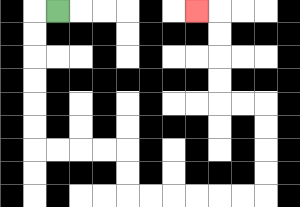{'start': '[2, 0]', 'end': '[8, 0]', 'path_directions': 'L,D,D,D,D,D,D,R,R,R,R,D,D,R,R,R,R,R,R,U,U,U,U,L,L,U,U,U,U,L', 'path_coordinates': '[[2, 0], [1, 0], [1, 1], [1, 2], [1, 3], [1, 4], [1, 5], [1, 6], [2, 6], [3, 6], [4, 6], [5, 6], [5, 7], [5, 8], [6, 8], [7, 8], [8, 8], [9, 8], [10, 8], [11, 8], [11, 7], [11, 6], [11, 5], [11, 4], [10, 4], [9, 4], [9, 3], [9, 2], [9, 1], [9, 0], [8, 0]]'}